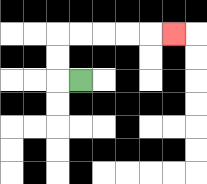{'start': '[3, 3]', 'end': '[7, 1]', 'path_directions': 'L,U,U,R,R,R,R,R', 'path_coordinates': '[[3, 3], [2, 3], [2, 2], [2, 1], [3, 1], [4, 1], [5, 1], [6, 1], [7, 1]]'}